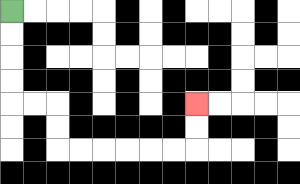{'start': '[0, 0]', 'end': '[8, 4]', 'path_directions': 'D,D,D,D,R,R,D,D,R,R,R,R,R,R,U,U', 'path_coordinates': '[[0, 0], [0, 1], [0, 2], [0, 3], [0, 4], [1, 4], [2, 4], [2, 5], [2, 6], [3, 6], [4, 6], [5, 6], [6, 6], [7, 6], [8, 6], [8, 5], [8, 4]]'}